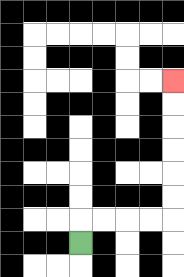{'start': '[3, 10]', 'end': '[7, 3]', 'path_directions': 'U,R,R,R,R,U,U,U,U,U,U', 'path_coordinates': '[[3, 10], [3, 9], [4, 9], [5, 9], [6, 9], [7, 9], [7, 8], [7, 7], [7, 6], [7, 5], [7, 4], [7, 3]]'}